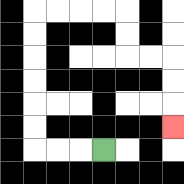{'start': '[4, 6]', 'end': '[7, 5]', 'path_directions': 'L,L,L,U,U,U,U,U,U,R,R,R,R,D,D,R,R,D,D,D', 'path_coordinates': '[[4, 6], [3, 6], [2, 6], [1, 6], [1, 5], [1, 4], [1, 3], [1, 2], [1, 1], [1, 0], [2, 0], [3, 0], [4, 0], [5, 0], [5, 1], [5, 2], [6, 2], [7, 2], [7, 3], [7, 4], [7, 5]]'}